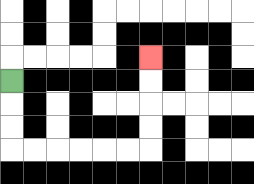{'start': '[0, 3]', 'end': '[6, 2]', 'path_directions': 'D,D,D,R,R,R,R,R,R,U,U,U,U', 'path_coordinates': '[[0, 3], [0, 4], [0, 5], [0, 6], [1, 6], [2, 6], [3, 6], [4, 6], [5, 6], [6, 6], [6, 5], [6, 4], [6, 3], [6, 2]]'}